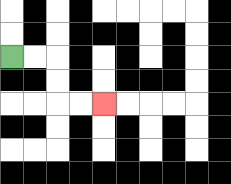{'start': '[0, 2]', 'end': '[4, 4]', 'path_directions': 'R,R,D,D,R,R', 'path_coordinates': '[[0, 2], [1, 2], [2, 2], [2, 3], [2, 4], [3, 4], [4, 4]]'}